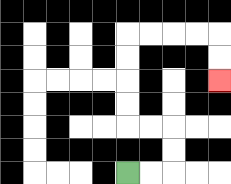{'start': '[5, 7]', 'end': '[9, 3]', 'path_directions': 'R,R,U,U,L,L,U,U,U,U,R,R,R,R,D,D', 'path_coordinates': '[[5, 7], [6, 7], [7, 7], [7, 6], [7, 5], [6, 5], [5, 5], [5, 4], [5, 3], [5, 2], [5, 1], [6, 1], [7, 1], [8, 1], [9, 1], [9, 2], [9, 3]]'}